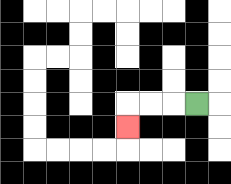{'start': '[8, 4]', 'end': '[5, 5]', 'path_directions': 'L,L,L,D', 'path_coordinates': '[[8, 4], [7, 4], [6, 4], [5, 4], [5, 5]]'}